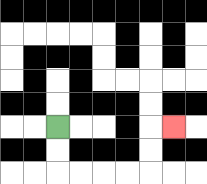{'start': '[2, 5]', 'end': '[7, 5]', 'path_directions': 'D,D,R,R,R,R,U,U,R', 'path_coordinates': '[[2, 5], [2, 6], [2, 7], [3, 7], [4, 7], [5, 7], [6, 7], [6, 6], [6, 5], [7, 5]]'}